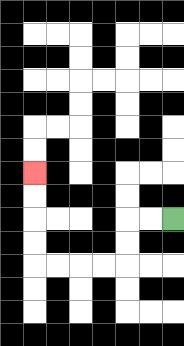{'start': '[7, 9]', 'end': '[1, 7]', 'path_directions': 'L,L,D,D,L,L,L,L,U,U,U,U', 'path_coordinates': '[[7, 9], [6, 9], [5, 9], [5, 10], [5, 11], [4, 11], [3, 11], [2, 11], [1, 11], [1, 10], [1, 9], [1, 8], [1, 7]]'}